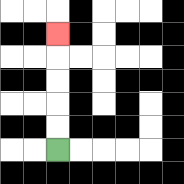{'start': '[2, 6]', 'end': '[2, 1]', 'path_directions': 'U,U,U,U,U', 'path_coordinates': '[[2, 6], [2, 5], [2, 4], [2, 3], [2, 2], [2, 1]]'}